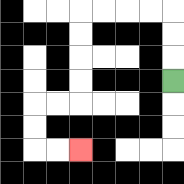{'start': '[7, 3]', 'end': '[3, 6]', 'path_directions': 'U,U,U,L,L,L,L,D,D,D,D,L,L,D,D,R,R', 'path_coordinates': '[[7, 3], [7, 2], [7, 1], [7, 0], [6, 0], [5, 0], [4, 0], [3, 0], [3, 1], [3, 2], [3, 3], [3, 4], [2, 4], [1, 4], [1, 5], [1, 6], [2, 6], [3, 6]]'}